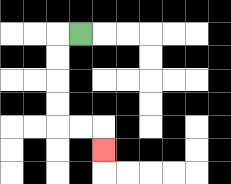{'start': '[3, 1]', 'end': '[4, 6]', 'path_directions': 'L,D,D,D,D,R,R,D', 'path_coordinates': '[[3, 1], [2, 1], [2, 2], [2, 3], [2, 4], [2, 5], [3, 5], [4, 5], [4, 6]]'}